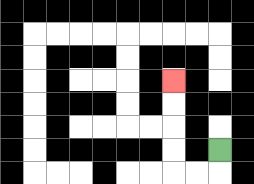{'start': '[9, 6]', 'end': '[7, 3]', 'path_directions': 'D,L,L,U,U,U,U', 'path_coordinates': '[[9, 6], [9, 7], [8, 7], [7, 7], [7, 6], [7, 5], [7, 4], [7, 3]]'}